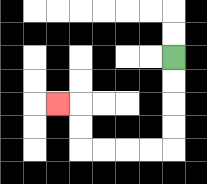{'start': '[7, 2]', 'end': '[2, 4]', 'path_directions': 'D,D,D,D,L,L,L,L,U,U,L', 'path_coordinates': '[[7, 2], [7, 3], [7, 4], [7, 5], [7, 6], [6, 6], [5, 6], [4, 6], [3, 6], [3, 5], [3, 4], [2, 4]]'}